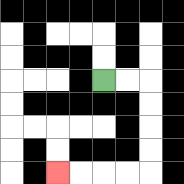{'start': '[4, 3]', 'end': '[2, 7]', 'path_directions': 'R,R,D,D,D,D,L,L,L,L', 'path_coordinates': '[[4, 3], [5, 3], [6, 3], [6, 4], [6, 5], [6, 6], [6, 7], [5, 7], [4, 7], [3, 7], [2, 7]]'}